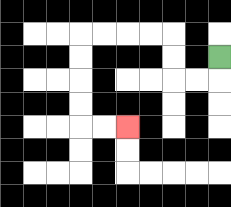{'start': '[9, 2]', 'end': '[5, 5]', 'path_directions': 'D,L,L,U,U,L,L,L,L,D,D,D,D,R,R', 'path_coordinates': '[[9, 2], [9, 3], [8, 3], [7, 3], [7, 2], [7, 1], [6, 1], [5, 1], [4, 1], [3, 1], [3, 2], [3, 3], [3, 4], [3, 5], [4, 5], [5, 5]]'}